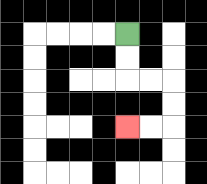{'start': '[5, 1]', 'end': '[5, 5]', 'path_directions': 'D,D,R,R,D,D,L,L', 'path_coordinates': '[[5, 1], [5, 2], [5, 3], [6, 3], [7, 3], [7, 4], [7, 5], [6, 5], [5, 5]]'}